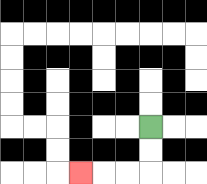{'start': '[6, 5]', 'end': '[3, 7]', 'path_directions': 'D,D,L,L,L', 'path_coordinates': '[[6, 5], [6, 6], [6, 7], [5, 7], [4, 7], [3, 7]]'}